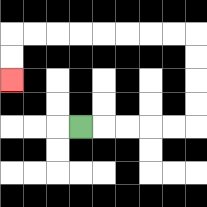{'start': '[3, 5]', 'end': '[0, 3]', 'path_directions': 'R,R,R,R,R,U,U,U,U,L,L,L,L,L,L,L,L,D,D', 'path_coordinates': '[[3, 5], [4, 5], [5, 5], [6, 5], [7, 5], [8, 5], [8, 4], [8, 3], [8, 2], [8, 1], [7, 1], [6, 1], [5, 1], [4, 1], [3, 1], [2, 1], [1, 1], [0, 1], [0, 2], [0, 3]]'}